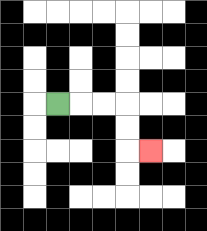{'start': '[2, 4]', 'end': '[6, 6]', 'path_directions': 'R,R,R,D,D,R', 'path_coordinates': '[[2, 4], [3, 4], [4, 4], [5, 4], [5, 5], [5, 6], [6, 6]]'}